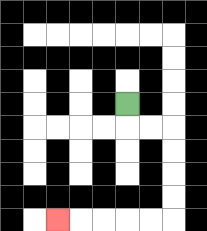{'start': '[5, 4]', 'end': '[2, 9]', 'path_directions': 'D,R,R,D,D,D,D,L,L,L,L,L', 'path_coordinates': '[[5, 4], [5, 5], [6, 5], [7, 5], [7, 6], [7, 7], [7, 8], [7, 9], [6, 9], [5, 9], [4, 9], [3, 9], [2, 9]]'}